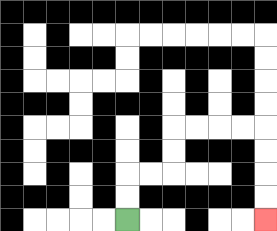{'start': '[5, 9]', 'end': '[11, 9]', 'path_directions': 'U,U,R,R,U,U,R,R,R,R,D,D,D,D', 'path_coordinates': '[[5, 9], [5, 8], [5, 7], [6, 7], [7, 7], [7, 6], [7, 5], [8, 5], [9, 5], [10, 5], [11, 5], [11, 6], [11, 7], [11, 8], [11, 9]]'}